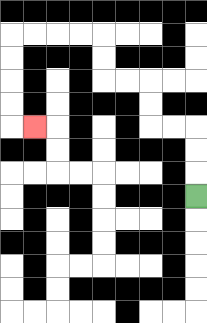{'start': '[8, 8]', 'end': '[1, 5]', 'path_directions': 'U,U,U,L,L,U,U,L,L,U,U,L,L,L,L,D,D,D,D,R', 'path_coordinates': '[[8, 8], [8, 7], [8, 6], [8, 5], [7, 5], [6, 5], [6, 4], [6, 3], [5, 3], [4, 3], [4, 2], [4, 1], [3, 1], [2, 1], [1, 1], [0, 1], [0, 2], [0, 3], [0, 4], [0, 5], [1, 5]]'}